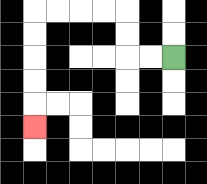{'start': '[7, 2]', 'end': '[1, 5]', 'path_directions': 'L,L,U,U,L,L,L,L,D,D,D,D,D', 'path_coordinates': '[[7, 2], [6, 2], [5, 2], [5, 1], [5, 0], [4, 0], [3, 0], [2, 0], [1, 0], [1, 1], [1, 2], [1, 3], [1, 4], [1, 5]]'}